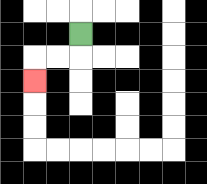{'start': '[3, 1]', 'end': '[1, 3]', 'path_directions': 'D,L,L,D', 'path_coordinates': '[[3, 1], [3, 2], [2, 2], [1, 2], [1, 3]]'}